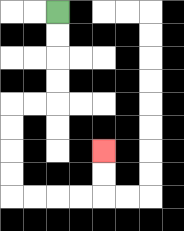{'start': '[2, 0]', 'end': '[4, 6]', 'path_directions': 'D,D,D,D,L,L,D,D,D,D,R,R,R,R,U,U', 'path_coordinates': '[[2, 0], [2, 1], [2, 2], [2, 3], [2, 4], [1, 4], [0, 4], [0, 5], [0, 6], [0, 7], [0, 8], [1, 8], [2, 8], [3, 8], [4, 8], [4, 7], [4, 6]]'}